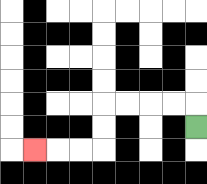{'start': '[8, 5]', 'end': '[1, 6]', 'path_directions': 'U,L,L,L,L,D,D,L,L,L', 'path_coordinates': '[[8, 5], [8, 4], [7, 4], [6, 4], [5, 4], [4, 4], [4, 5], [4, 6], [3, 6], [2, 6], [1, 6]]'}